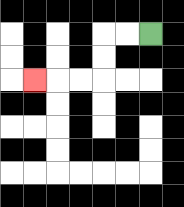{'start': '[6, 1]', 'end': '[1, 3]', 'path_directions': 'L,L,D,D,L,L,L', 'path_coordinates': '[[6, 1], [5, 1], [4, 1], [4, 2], [4, 3], [3, 3], [2, 3], [1, 3]]'}